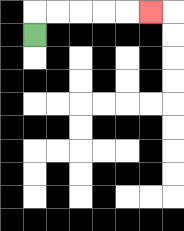{'start': '[1, 1]', 'end': '[6, 0]', 'path_directions': 'U,R,R,R,R,R', 'path_coordinates': '[[1, 1], [1, 0], [2, 0], [3, 0], [4, 0], [5, 0], [6, 0]]'}